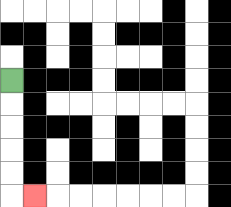{'start': '[0, 3]', 'end': '[1, 8]', 'path_directions': 'D,D,D,D,D,R', 'path_coordinates': '[[0, 3], [0, 4], [0, 5], [0, 6], [0, 7], [0, 8], [1, 8]]'}